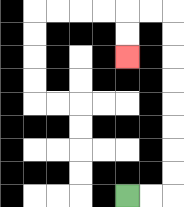{'start': '[5, 8]', 'end': '[5, 2]', 'path_directions': 'R,R,U,U,U,U,U,U,U,U,L,L,D,D', 'path_coordinates': '[[5, 8], [6, 8], [7, 8], [7, 7], [7, 6], [7, 5], [7, 4], [7, 3], [7, 2], [7, 1], [7, 0], [6, 0], [5, 0], [5, 1], [5, 2]]'}